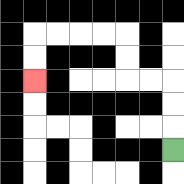{'start': '[7, 6]', 'end': '[1, 3]', 'path_directions': 'U,U,U,L,L,U,U,L,L,L,L,D,D', 'path_coordinates': '[[7, 6], [7, 5], [7, 4], [7, 3], [6, 3], [5, 3], [5, 2], [5, 1], [4, 1], [3, 1], [2, 1], [1, 1], [1, 2], [1, 3]]'}